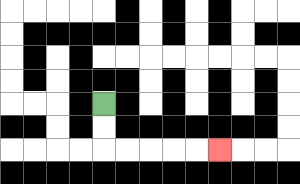{'start': '[4, 4]', 'end': '[9, 6]', 'path_directions': 'D,D,R,R,R,R,R', 'path_coordinates': '[[4, 4], [4, 5], [4, 6], [5, 6], [6, 6], [7, 6], [8, 6], [9, 6]]'}